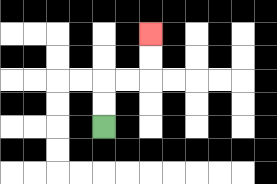{'start': '[4, 5]', 'end': '[6, 1]', 'path_directions': 'U,U,R,R,U,U', 'path_coordinates': '[[4, 5], [4, 4], [4, 3], [5, 3], [6, 3], [6, 2], [6, 1]]'}